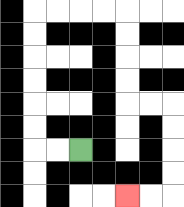{'start': '[3, 6]', 'end': '[5, 8]', 'path_directions': 'L,L,U,U,U,U,U,U,R,R,R,R,D,D,D,D,R,R,D,D,D,D,L,L', 'path_coordinates': '[[3, 6], [2, 6], [1, 6], [1, 5], [1, 4], [1, 3], [1, 2], [1, 1], [1, 0], [2, 0], [3, 0], [4, 0], [5, 0], [5, 1], [5, 2], [5, 3], [5, 4], [6, 4], [7, 4], [7, 5], [7, 6], [7, 7], [7, 8], [6, 8], [5, 8]]'}